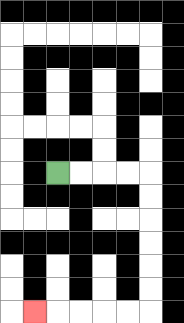{'start': '[2, 7]', 'end': '[1, 13]', 'path_directions': 'R,R,R,R,D,D,D,D,D,D,L,L,L,L,L', 'path_coordinates': '[[2, 7], [3, 7], [4, 7], [5, 7], [6, 7], [6, 8], [6, 9], [6, 10], [6, 11], [6, 12], [6, 13], [5, 13], [4, 13], [3, 13], [2, 13], [1, 13]]'}